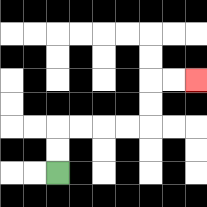{'start': '[2, 7]', 'end': '[8, 3]', 'path_directions': 'U,U,R,R,R,R,U,U,R,R', 'path_coordinates': '[[2, 7], [2, 6], [2, 5], [3, 5], [4, 5], [5, 5], [6, 5], [6, 4], [6, 3], [7, 3], [8, 3]]'}